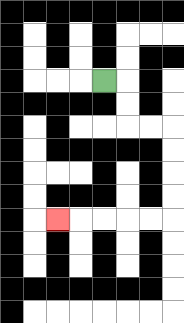{'start': '[4, 3]', 'end': '[2, 9]', 'path_directions': 'R,D,D,R,R,D,D,D,D,L,L,L,L,L', 'path_coordinates': '[[4, 3], [5, 3], [5, 4], [5, 5], [6, 5], [7, 5], [7, 6], [7, 7], [7, 8], [7, 9], [6, 9], [5, 9], [4, 9], [3, 9], [2, 9]]'}